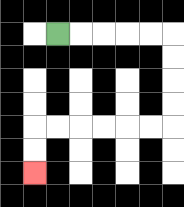{'start': '[2, 1]', 'end': '[1, 7]', 'path_directions': 'R,R,R,R,R,D,D,D,D,L,L,L,L,L,L,D,D', 'path_coordinates': '[[2, 1], [3, 1], [4, 1], [5, 1], [6, 1], [7, 1], [7, 2], [7, 3], [7, 4], [7, 5], [6, 5], [5, 5], [4, 5], [3, 5], [2, 5], [1, 5], [1, 6], [1, 7]]'}